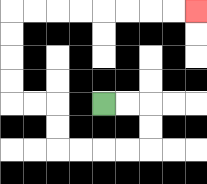{'start': '[4, 4]', 'end': '[8, 0]', 'path_directions': 'R,R,D,D,L,L,L,L,U,U,L,L,U,U,U,U,R,R,R,R,R,R,R,R', 'path_coordinates': '[[4, 4], [5, 4], [6, 4], [6, 5], [6, 6], [5, 6], [4, 6], [3, 6], [2, 6], [2, 5], [2, 4], [1, 4], [0, 4], [0, 3], [0, 2], [0, 1], [0, 0], [1, 0], [2, 0], [3, 0], [4, 0], [5, 0], [6, 0], [7, 0], [8, 0]]'}